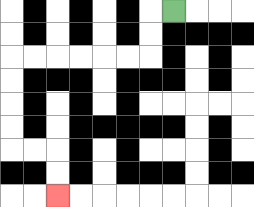{'start': '[7, 0]', 'end': '[2, 8]', 'path_directions': 'L,D,D,L,L,L,L,L,L,D,D,D,D,R,R,D,D', 'path_coordinates': '[[7, 0], [6, 0], [6, 1], [6, 2], [5, 2], [4, 2], [3, 2], [2, 2], [1, 2], [0, 2], [0, 3], [0, 4], [0, 5], [0, 6], [1, 6], [2, 6], [2, 7], [2, 8]]'}